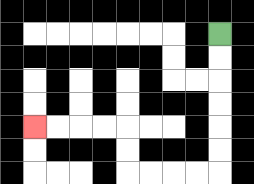{'start': '[9, 1]', 'end': '[1, 5]', 'path_directions': 'D,D,D,D,D,D,L,L,L,L,U,U,L,L,L,L', 'path_coordinates': '[[9, 1], [9, 2], [9, 3], [9, 4], [9, 5], [9, 6], [9, 7], [8, 7], [7, 7], [6, 7], [5, 7], [5, 6], [5, 5], [4, 5], [3, 5], [2, 5], [1, 5]]'}